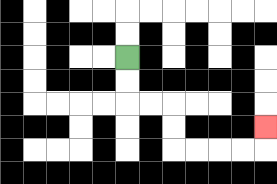{'start': '[5, 2]', 'end': '[11, 5]', 'path_directions': 'D,D,R,R,D,D,R,R,R,R,U', 'path_coordinates': '[[5, 2], [5, 3], [5, 4], [6, 4], [7, 4], [7, 5], [7, 6], [8, 6], [9, 6], [10, 6], [11, 6], [11, 5]]'}